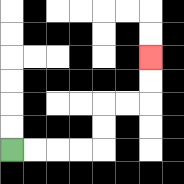{'start': '[0, 6]', 'end': '[6, 2]', 'path_directions': 'R,R,R,R,U,U,R,R,U,U', 'path_coordinates': '[[0, 6], [1, 6], [2, 6], [3, 6], [4, 6], [4, 5], [4, 4], [5, 4], [6, 4], [6, 3], [6, 2]]'}